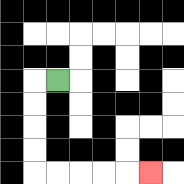{'start': '[2, 3]', 'end': '[6, 7]', 'path_directions': 'L,D,D,D,D,R,R,R,R,R', 'path_coordinates': '[[2, 3], [1, 3], [1, 4], [1, 5], [1, 6], [1, 7], [2, 7], [3, 7], [4, 7], [5, 7], [6, 7]]'}